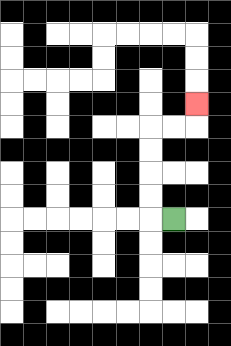{'start': '[7, 9]', 'end': '[8, 4]', 'path_directions': 'L,U,U,U,U,R,R,U', 'path_coordinates': '[[7, 9], [6, 9], [6, 8], [6, 7], [6, 6], [6, 5], [7, 5], [8, 5], [8, 4]]'}